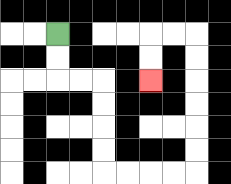{'start': '[2, 1]', 'end': '[6, 3]', 'path_directions': 'D,D,R,R,D,D,D,D,R,R,R,R,U,U,U,U,U,U,L,L,D,D', 'path_coordinates': '[[2, 1], [2, 2], [2, 3], [3, 3], [4, 3], [4, 4], [4, 5], [4, 6], [4, 7], [5, 7], [6, 7], [7, 7], [8, 7], [8, 6], [8, 5], [8, 4], [8, 3], [8, 2], [8, 1], [7, 1], [6, 1], [6, 2], [6, 3]]'}